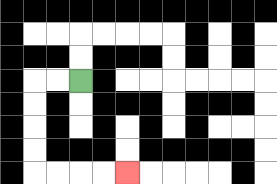{'start': '[3, 3]', 'end': '[5, 7]', 'path_directions': 'L,L,D,D,D,D,R,R,R,R', 'path_coordinates': '[[3, 3], [2, 3], [1, 3], [1, 4], [1, 5], [1, 6], [1, 7], [2, 7], [3, 7], [4, 7], [5, 7]]'}